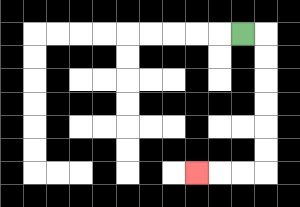{'start': '[10, 1]', 'end': '[8, 7]', 'path_directions': 'R,D,D,D,D,D,D,L,L,L', 'path_coordinates': '[[10, 1], [11, 1], [11, 2], [11, 3], [11, 4], [11, 5], [11, 6], [11, 7], [10, 7], [9, 7], [8, 7]]'}